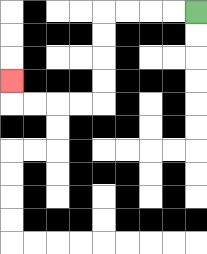{'start': '[8, 0]', 'end': '[0, 3]', 'path_directions': 'L,L,L,L,D,D,D,D,L,L,L,L,U', 'path_coordinates': '[[8, 0], [7, 0], [6, 0], [5, 0], [4, 0], [4, 1], [4, 2], [4, 3], [4, 4], [3, 4], [2, 4], [1, 4], [0, 4], [0, 3]]'}